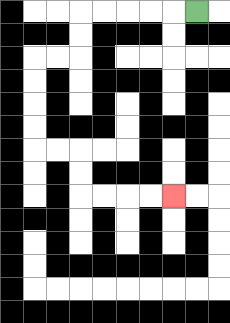{'start': '[8, 0]', 'end': '[7, 8]', 'path_directions': 'L,L,L,L,L,D,D,L,L,D,D,D,D,R,R,D,D,R,R,R,R', 'path_coordinates': '[[8, 0], [7, 0], [6, 0], [5, 0], [4, 0], [3, 0], [3, 1], [3, 2], [2, 2], [1, 2], [1, 3], [1, 4], [1, 5], [1, 6], [2, 6], [3, 6], [3, 7], [3, 8], [4, 8], [5, 8], [6, 8], [7, 8]]'}